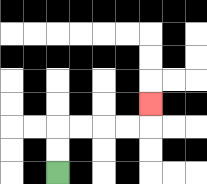{'start': '[2, 7]', 'end': '[6, 4]', 'path_directions': 'U,U,R,R,R,R,U', 'path_coordinates': '[[2, 7], [2, 6], [2, 5], [3, 5], [4, 5], [5, 5], [6, 5], [6, 4]]'}